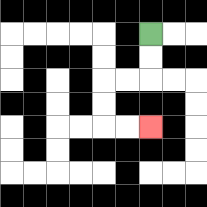{'start': '[6, 1]', 'end': '[6, 5]', 'path_directions': 'D,D,L,L,D,D,R,R', 'path_coordinates': '[[6, 1], [6, 2], [6, 3], [5, 3], [4, 3], [4, 4], [4, 5], [5, 5], [6, 5]]'}